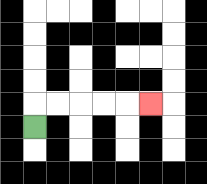{'start': '[1, 5]', 'end': '[6, 4]', 'path_directions': 'U,R,R,R,R,R', 'path_coordinates': '[[1, 5], [1, 4], [2, 4], [3, 4], [4, 4], [5, 4], [6, 4]]'}